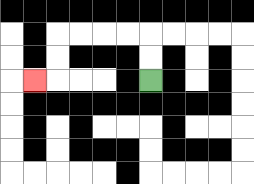{'start': '[6, 3]', 'end': '[1, 3]', 'path_directions': 'U,U,L,L,L,L,D,D,L', 'path_coordinates': '[[6, 3], [6, 2], [6, 1], [5, 1], [4, 1], [3, 1], [2, 1], [2, 2], [2, 3], [1, 3]]'}